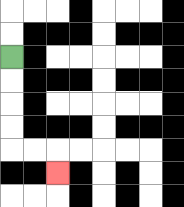{'start': '[0, 2]', 'end': '[2, 7]', 'path_directions': 'D,D,D,D,R,R,D', 'path_coordinates': '[[0, 2], [0, 3], [0, 4], [0, 5], [0, 6], [1, 6], [2, 6], [2, 7]]'}